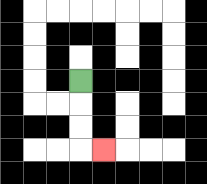{'start': '[3, 3]', 'end': '[4, 6]', 'path_directions': 'D,D,D,R', 'path_coordinates': '[[3, 3], [3, 4], [3, 5], [3, 6], [4, 6]]'}